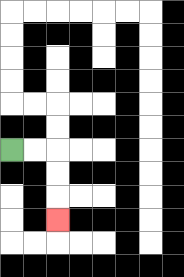{'start': '[0, 6]', 'end': '[2, 9]', 'path_directions': 'R,R,D,D,D', 'path_coordinates': '[[0, 6], [1, 6], [2, 6], [2, 7], [2, 8], [2, 9]]'}